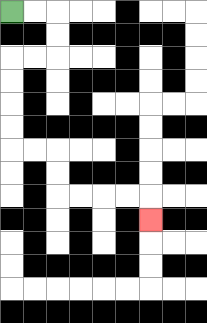{'start': '[0, 0]', 'end': '[6, 9]', 'path_directions': 'R,R,D,D,L,L,D,D,D,D,R,R,D,D,R,R,R,R,D', 'path_coordinates': '[[0, 0], [1, 0], [2, 0], [2, 1], [2, 2], [1, 2], [0, 2], [0, 3], [0, 4], [0, 5], [0, 6], [1, 6], [2, 6], [2, 7], [2, 8], [3, 8], [4, 8], [5, 8], [6, 8], [6, 9]]'}